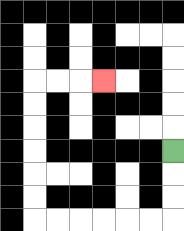{'start': '[7, 6]', 'end': '[4, 3]', 'path_directions': 'D,D,D,L,L,L,L,L,L,U,U,U,U,U,U,R,R,R', 'path_coordinates': '[[7, 6], [7, 7], [7, 8], [7, 9], [6, 9], [5, 9], [4, 9], [3, 9], [2, 9], [1, 9], [1, 8], [1, 7], [1, 6], [1, 5], [1, 4], [1, 3], [2, 3], [3, 3], [4, 3]]'}